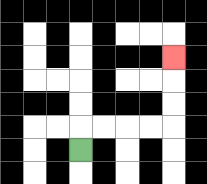{'start': '[3, 6]', 'end': '[7, 2]', 'path_directions': 'U,R,R,R,R,U,U,U', 'path_coordinates': '[[3, 6], [3, 5], [4, 5], [5, 5], [6, 5], [7, 5], [7, 4], [7, 3], [7, 2]]'}